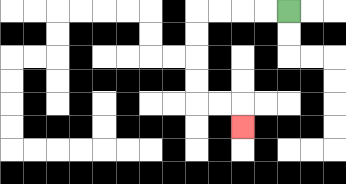{'start': '[12, 0]', 'end': '[10, 5]', 'path_directions': 'L,L,L,L,D,D,D,D,R,R,D', 'path_coordinates': '[[12, 0], [11, 0], [10, 0], [9, 0], [8, 0], [8, 1], [8, 2], [8, 3], [8, 4], [9, 4], [10, 4], [10, 5]]'}